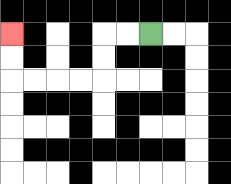{'start': '[6, 1]', 'end': '[0, 1]', 'path_directions': 'L,L,D,D,L,L,L,L,U,U', 'path_coordinates': '[[6, 1], [5, 1], [4, 1], [4, 2], [4, 3], [3, 3], [2, 3], [1, 3], [0, 3], [0, 2], [0, 1]]'}